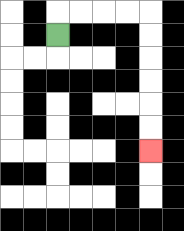{'start': '[2, 1]', 'end': '[6, 6]', 'path_directions': 'U,R,R,R,R,D,D,D,D,D,D', 'path_coordinates': '[[2, 1], [2, 0], [3, 0], [4, 0], [5, 0], [6, 0], [6, 1], [6, 2], [6, 3], [6, 4], [6, 5], [6, 6]]'}